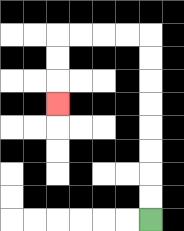{'start': '[6, 9]', 'end': '[2, 4]', 'path_directions': 'U,U,U,U,U,U,U,U,L,L,L,L,D,D,D', 'path_coordinates': '[[6, 9], [6, 8], [6, 7], [6, 6], [6, 5], [6, 4], [6, 3], [6, 2], [6, 1], [5, 1], [4, 1], [3, 1], [2, 1], [2, 2], [2, 3], [2, 4]]'}